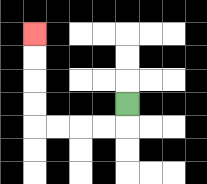{'start': '[5, 4]', 'end': '[1, 1]', 'path_directions': 'D,L,L,L,L,U,U,U,U', 'path_coordinates': '[[5, 4], [5, 5], [4, 5], [3, 5], [2, 5], [1, 5], [1, 4], [1, 3], [1, 2], [1, 1]]'}